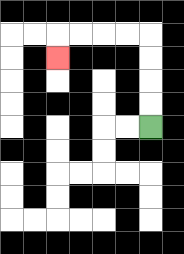{'start': '[6, 5]', 'end': '[2, 2]', 'path_directions': 'U,U,U,U,L,L,L,L,D', 'path_coordinates': '[[6, 5], [6, 4], [6, 3], [6, 2], [6, 1], [5, 1], [4, 1], [3, 1], [2, 1], [2, 2]]'}